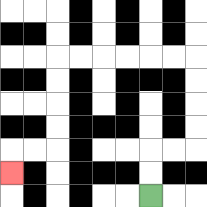{'start': '[6, 8]', 'end': '[0, 7]', 'path_directions': 'U,U,R,R,U,U,U,U,L,L,L,L,L,L,D,D,D,D,L,L,D', 'path_coordinates': '[[6, 8], [6, 7], [6, 6], [7, 6], [8, 6], [8, 5], [8, 4], [8, 3], [8, 2], [7, 2], [6, 2], [5, 2], [4, 2], [3, 2], [2, 2], [2, 3], [2, 4], [2, 5], [2, 6], [1, 6], [0, 6], [0, 7]]'}